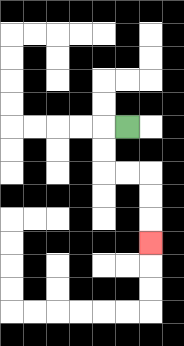{'start': '[5, 5]', 'end': '[6, 10]', 'path_directions': 'L,D,D,R,R,D,D,D', 'path_coordinates': '[[5, 5], [4, 5], [4, 6], [4, 7], [5, 7], [6, 7], [6, 8], [6, 9], [6, 10]]'}